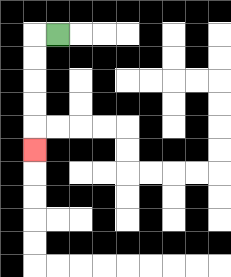{'start': '[2, 1]', 'end': '[1, 6]', 'path_directions': 'L,D,D,D,D,D', 'path_coordinates': '[[2, 1], [1, 1], [1, 2], [1, 3], [1, 4], [1, 5], [1, 6]]'}